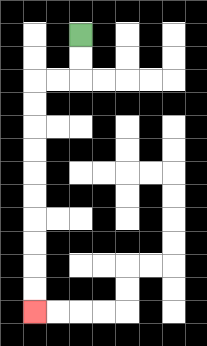{'start': '[3, 1]', 'end': '[1, 13]', 'path_directions': 'D,D,L,L,D,D,D,D,D,D,D,D,D,D', 'path_coordinates': '[[3, 1], [3, 2], [3, 3], [2, 3], [1, 3], [1, 4], [1, 5], [1, 6], [1, 7], [1, 8], [1, 9], [1, 10], [1, 11], [1, 12], [1, 13]]'}